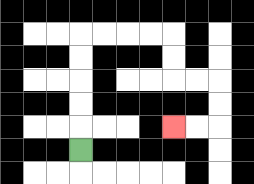{'start': '[3, 6]', 'end': '[7, 5]', 'path_directions': 'U,U,U,U,U,R,R,R,R,D,D,R,R,D,D,L,L', 'path_coordinates': '[[3, 6], [3, 5], [3, 4], [3, 3], [3, 2], [3, 1], [4, 1], [5, 1], [6, 1], [7, 1], [7, 2], [7, 3], [8, 3], [9, 3], [9, 4], [9, 5], [8, 5], [7, 5]]'}